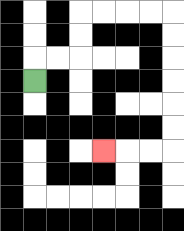{'start': '[1, 3]', 'end': '[4, 6]', 'path_directions': 'U,R,R,U,U,R,R,R,R,D,D,D,D,D,D,L,L,L', 'path_coordinates': '[[1, 3], [1, 2], [2, 2], [3, 2], [3, 1], [3, 0], [4, 0], [5, 0], [6, 0], [7, 0], [7, 1], [7, 2], [7, 3], [7, 4], [7, 5], [7, 6], [6, 6], [5, 6], [4, 6]]'}